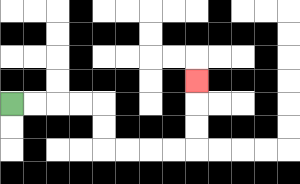{'start': '[0, 4]', 'end': '[8, 3]', 'path_directions': 'R,R,R,R,D,D,R,R,R,R,U,U,U', 'path_coordinates': '[[0, 4], [1, 4], [2, 4], [3, 4], [4, 4], [4, 5], [4, 6], [5, 6], [6, 6], [7, 6], [8, 6], [8, 5], [8, 4], [8, 3]]'}